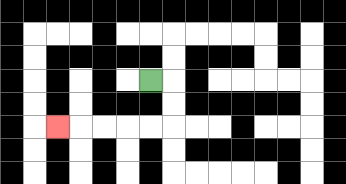{'start': '[6, 3]', 'end': '[2, 5]', 'path_directions': 'R,D,D,L,L,L,L,L', 'path_coordinates': '[[6, 3], [7, 3], [7, 4], [7, 5], [6, 5], [5, 5], [4, 5], [3, 5], [2, 5]]'}